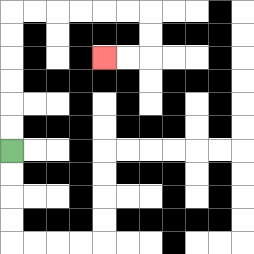{'start': '[0, 6]', 'end': '[4, 2]', 'path_directions': 'U,U,U,U,U,U,R,R,R,R,R,R,D,D,L,L', 'path_coordinates': '[[0, 6], [0, 5], [0, 4], [0, 3], [0, 2], [0, 1], [0, 0], [1, 0], [2, 0], [3, 0], [4, 0], [5, 0], [6, 0], [6, 1], [6, 2], [5, 2], [4, 2]]'}